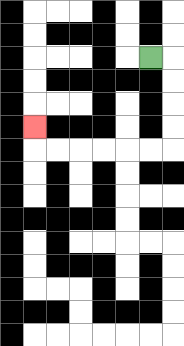{'start': '[6, 2]', 'end': '[1, 5]', 'path_directions': 'R,D,D,D,D,L,L,L,L,L,L,U', 'path_coordinates': '[[6, 2], [7, 2], [7, 3], [7, 4], [7, 5], [7, 6], [6, 6], [5, 6], [4, 6], [3, 6], [2, 6], [1, 6], [1, 5]]'}